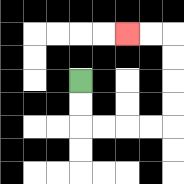{'start': '[3, 3]', 'end': '[5, 1]', 'path_directions': 'D,D,R,R,R,R,U,U,U,U,L,L', 'path_coordinates': '[[3, 3], [3, 4], [3, 5], [4, 5], [5, 5], [6, 5], [7, 5], [7, 4], [7, 3], [7, 2], [7, 1], [6, 1], [5, 1]]'}